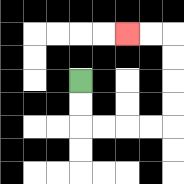{'start': '[3, 3]', 'end': '[5, 1]', 'path_directions': 'D,D,R,R,R,R,U,U,U,U,L,L', 'path_coordinates': '[[3, 3], [3, 4], [3, 5], [4, 5], [5, 5], [6, 5], [7, 5], [7, 4], [7, 3], [7, 2], [7, 1], [6, 1], [5, 1]]'}